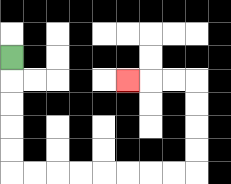{'start': '[0, 2]', 'end': '[5, 3]', 'path_directions': 'D,D,D,D,D,R,R,R,R,R,R,R,R,U,U,U,U,L,L,L', 'path_coordinates': '[[0, 2], [0, 3], [0, 4], [0, 5], [0, 6], [0, 7], [1, 7], [2, 7], [3, 7], [4, 7], [5, 7], [6, 7], [7, 7], [8, 7], [8, 6], [8, 5], [8, 4], [8, 3], [7, 3], [6, 3], [5, 3]]'}